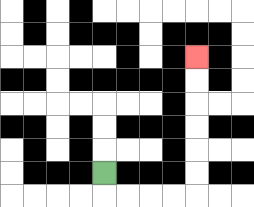{'start': '[4, 7]', 'end': '[8, 2]', 'path_directions': 'D,R,R,R,R,U,U,U,U,U,U', 'path_coordinates': '[[4, 7], [4, 8], [5, 8], [6, 8], [7, 8], [8, 8], [8, 7], [8, 6], [8, 5], [8, 4], [8, 3], [8, 2]]'}